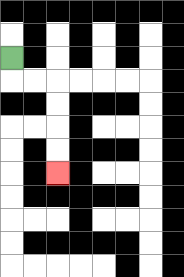{'start': '[0, 2]', 'end': '[2, 7]', 'path_directions': 'D,R,R,D,D,D,D', 'path_coordinates': '[[0, 2], [0, 3], [1, 3], [2, 3], [2, 4], [2, 5], [2, 6], [2, 7]]'}